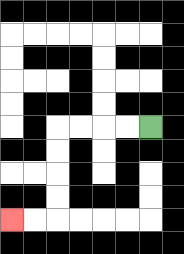{'start': '[6, 5]', 'end': '[0, 9]', 'path_directions': 'L,L,L,L,D,D,D,D,L,L', 'path_coordinates': '[[6, 5], [5, 5], [4, 5], [3, 5], [2, 5], [2, 6], [2, 7], [2, 8], [2, 9], [1, 9], [0, 9]]'}